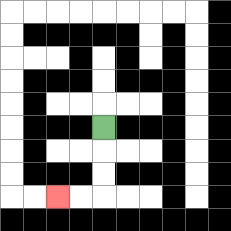{'start': '[4, 5]', 'end': '[2, 8]', 'path_directions': 'D,D,D,L,L', 'path_coordinates': '[[4, 5], [4, 6], [4, 7], [4, 8], [3, 8], [2, 8]]'}